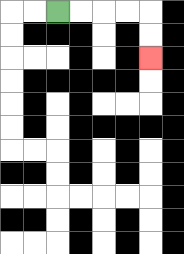{'start': '[2, 0]', 'end': '[6, 2]', 'path_directions': 'R,R,R,R,D,D', 'path_coordinates': '[[2, 0], [3, 0], [4, 0], [5, 0], [6, 0], [6, 1], [6, 2]]'}